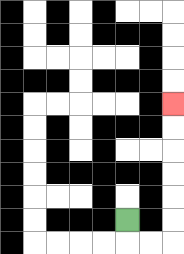{'start': '[5, 9]', 'end': '[7, 4]', 'path_directions': 'D,R,R,U,U,U,U,U,U', 'path_coordinates': '[[5, 9], [5, 10], [6, 10], [7, 10], [7, 9], [7, 8], [7, 7], [7, 6], [7, 5], [7, 4]]'}